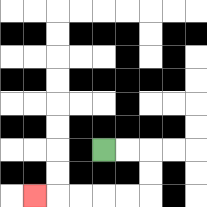{'start': '[4, 6]', 'end': '[1, 8]', 'path_directions': 'R,R,D,D,L,L,L,L,L', 'path_coordinates': '[[4, 6], [5, 6], [6, 6], [6, 7], [6, 8], [5, 8], [4, 8], [3, 8], [2, 8], [1, 8]]'}